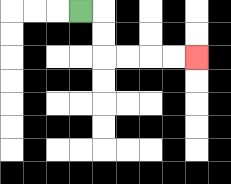{'start': '[3, 0]', 'end': '[8, 2]', 'path_directions': 'R,D,D,R,R,R,R', 'path_coordinates': '[[3, 0], [4, 0], [4, 1], [4, 2], [5, 2], [6, 2], [7, 2], [8, 2]]'}